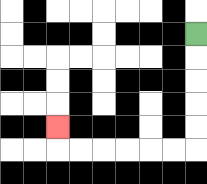{'start': '[8, 1]', 'end': '[2, 5]', 'path_directions': 'D,D,D,D,D,L,L,L,L,L,L,U', 'path_coordinates': '[[8, 1], [8, 2], [8, 3], [8, 4], [8, 5], [8, 6], [7, 6], [6, 6], [5, 6], [4, 6], [3, 6], [2, 6], [2, 5]]'}